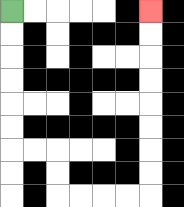{'start': '[0, 0]', 'end': '[6, 0]', 'path_directions': 'D,D,D,D,D,D,R,R,D,D,R,R,R,R,U,U,U,U,U,U,U,U', 'path_coordinates': '[[0, 0], [0, 1], [0, 2], [0, 3], [0, 4], [0, 5], [0, 6], [1, 6], [2, 6], [2, 7], [2, 8], [3, 8], [4, 8], [5, 8], [6, 8], [6, 7], [6, 6], [6, 5], [6, 4], [6, 3], [6, 2], [6, 1], [6, 0]]'}